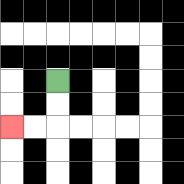{'start': '[2, 3]', 'end': '[0, 5]', 'path_directions': 'D,D,L,L', 'path_coordinates': '[[2, 3], [2, 4], [2, 5], [1, 5], [0, 5]]'}